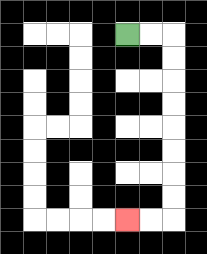{'start': '[5, 1]', 'end': '[5, 9]', 'path_directions': 'R,R,D,D,D,D,D,D,D,D,L,L', 'path_coordinates': '[[5, 1], [6, 1], [7, 1], [7, 2], [7, 3], [7, 4], [7, 5], [7, 6], [7, 7], [7, 8], [7, 9], [6, 9], [5, 9]]'}